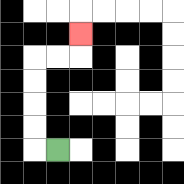{'start': '[2, 6]', 'end': '[3, 1]', 'path_directions': 'L,U,U,U,U,R,R,U', 'path_coordinates': '[[2, 6], [1, 6], [1, 5], [1, 4], [1, 3], [1, 2], [2, 2], [3, 2], [3, 1]]'}